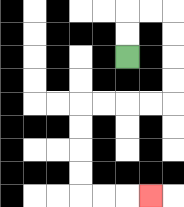{'start': '[5, 2]', 'end': '[6, 8]', 'path_directions': 'U,U,R,R,D,D,D,D,L,L,L,L,D,D,D,D,R,R,R', 'path_coordinates': '[[5, 2], [5, 1], [5, 0], [6, 0], [7, 0], [7, 1], [7, 2], [7, 3], [7, 4], [6, 4], [5, 4], [4, 4], [3, 4], [3, 5], [3, 6], [3, 7], [3, 8], [4, 8], [5, 8], [6, 8]]'}